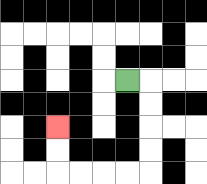{'start': '[5, 3]', 'end': '[2, 5]', 'path_directions': 'R,D,D,D,D,L,L,L,L,U,U', 'path_coordinates': '[[5, 3], [6, 3], [6, 4], [6, 5], [6, 6], [6, 7], [5, 7], [4, 7], [3, 7], [2, 7], [2, 6], [2, 5]]'}